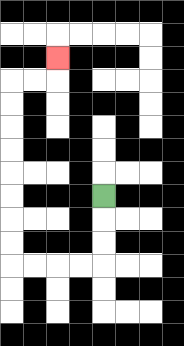{'start': '[4, 8]', 'end': '[2, 2]', 'path_directions': 'D,D,D,L,L,L,L,U,U,U,U,U,U,U,U,R,R,U', 'path_coordinates': '[[4, 8], [4, 9], [4, 10], [4, 11], [3, 11], [2, 11], [1, 11], [0, 11], [0, 10], [0, 9], [0, 8], [0, 7], [0, 6], [0, 5], [0, 4], [0, 3], [1, 3], [2, 3], [2, 2]]'}